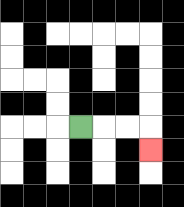{'start': '[3, 5]', 'end': '[6, 6]', 'path_directions': 'R,R,R,D', 'path_coordinates': '[[3, 5], [4, 5], [5, 5], [6, 5], [6, 6]]'}